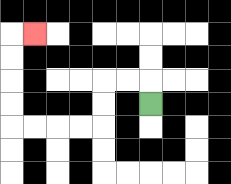{'start': '[6, 4]', 'end': '[1, 1]', 'path_directions': 'U,L,L,D,D,L,L,L,L,U,U,U,U,R', 'path_coordinates': '[[6, 4], [6, 3], [5, 3], [4, 3], [4, 4], [4, 5], [3, 5], [2, 5], [1, 5], [0, 5], [0, 4], [0, 3], [0, 2], [0, 1], [1, 1]]'}